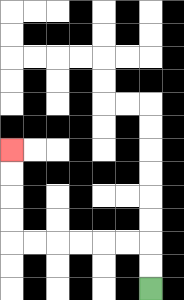{'start': '[6, 12]', 'end': '[0, 6]', 'path_directions': 'U,U,L,L,L,L,L,L,U,U,U,U', 'path_coordinates': '[[6, 12], [6, 11], [6, 10], [5, 10], [4, 10], [3, 10], [2, 10], [1, 10], [0, 10], [0, 9], [0, 8], [0, 7], [0, 6]]'}